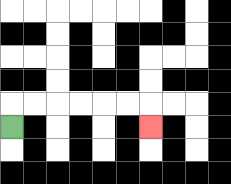{'start': '[0, 5]', 'end': '[6, 5]', 'path_directions': 'U,R,R,R,R,R,R,D', 'path_coordinates': '[[0, 5], [0, 4], [1, 4], [2, 4], [3, 4], [4, 4], [5, 4], [6, 4], [6, 5]]'}